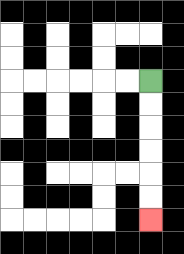{'start': '[6, 3]', 'end': '[6, 9]', 'path_directions': 'D,D,D,D,D,D', 'path_coordinates': '[[6, 3], [6, 4], [6, 5], [6, 6], [6, 7], [6, 8], [6, 9]]'}